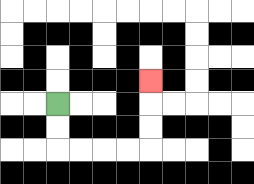{'start': '[2, 4]', 'end': '[6, 3]', 'path_directions': 'D,D,R,R,R,R,U,U,U', 'path_coordinates': '[[2, 4], [2, 5], [2, 6], [3, 6], [4, 6], [5, 6], [6, 6], [6, 5], [6, 4], [6, 3]]'}